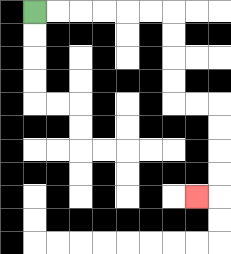{'start': '[1, 0]', 'end': '[8, 8]', 'path_directions': 'R,R,R,R,R,R,D,D,D,D,R,R,D,D,D,D,L', 'path_coordinates': '[[1, 0], [2, 0], [3, 0], [4, 0], [5, 0], [6, 0], [7, 0], [7, 1], [7, 2], [7, 3], [7, 4], [8, 4], [9, 4], [9, 5], [9, 6], [9, 7], [9, 8], [8, 8]]'}